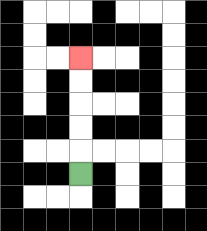{'start': '[3, 7]', 'end': '[3, 2]', 'path_directions': 'U,U,U,U,U', 'path_coordinates': '[[3, 7], [3, 6], [3, 5], [3, 4], [3, 3], [3, 2]]'}